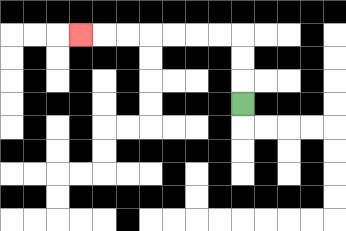{'start': '[10, 4]', 'end': '[3, 1]', 'path_directions': 'U,U,U,L,L,L,L,L,L,L', 'path_coordinates': '[[10, 4], [10, 3], [10, 2], [10, 1], [9, 1], [8, 1], [7, 1], [6, 1], [5, 1], [4, 1], [3, 1]]'}